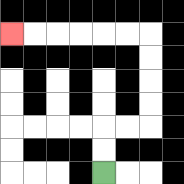{'start': '[4, 7]', 'end': '[0, 1]', 'path_directions': 'U,U,R,R,U,U,U,U,L,L,L,L,L,L', 'path_coordinates': '[[4, 7], [4, 6], [4, 5], [5, 5], [6, 5], [6, 4], [6, 3], [6, 2], [6, 1], [5, 1], [4, 1], [3, 1], [2, 1], [1, 1], [0, 1]]'}